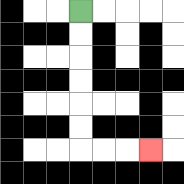{'start': '[3, 0]', 'end': '[6, 6]', 'path_directions': 'D,D,D,D,D,D,R,R,R', 'path_coordinates': '[[3, 0], [3, 1], [3, 2], [3, 3], [3, 4], [3, 5], [3, 6], [4, 6], [5, 6], [6, 6]]'}